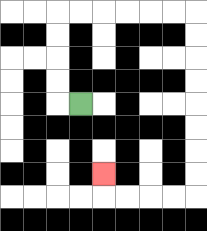{'start': '[3, 4]', 'end': '[4, 7]', 'path_directions': 'L,U,U,U,U,R,R,R,R,R,R,D,D,D,D,D,D,D,D,L,L,L,L,U', 'path_coordinates': '[[3, 4], [2, 4], [2, 3], [2, 2], [2, 1], [2, 0], [3, 0], [4, 0], [5, 0], [6, 0], [7, 0], [8, 0], [8, 1], [8, 2], [8, 3], [8, 4], [8, 5], [8, 6], [8, 7], [8, 8], [7, 8], [6, 8], [5, 8], [4, 8], [4, 7]]'}